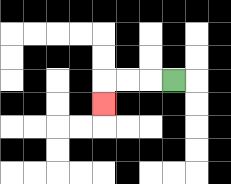{'start': '[7, 3]', 'end': '[4, 4]', 'path_directions': 'L,L,L,D', 'path_coordinates': '[[7, 3], [6, 3], [5, 3], [4, 3], [4, 4]]'}